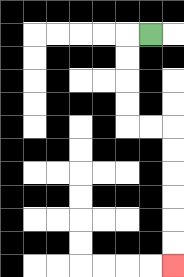{'start': '[6, 1]', 'end': '[7, 11]', 'path_directions': 'L,D,D,D,D,R,R,D,D,D,D,D,D', 'path_coordinates': '[[6, 1], [5, 1], [5, 2], [5, 3], [5, 4], [5, 5], [6, 5], [7, 5], [7, 6], [7, 7], [7, 8], [7, 9], [7, 10], [7, 11]]'}